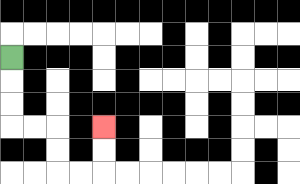{'start': '[0, 2]', 'end': '[4, 5]', 'path_directions': 'D,D,D,R,R,D,D,R,R,U,U', 'path_coordinates': '[[0, 2], [0, 3], [0, 4], [0, 5], [1, 5], [2, 5], [2, 6], [2, 7], [3, 7], [4, 7], [4, 6], [4, 5]]'}